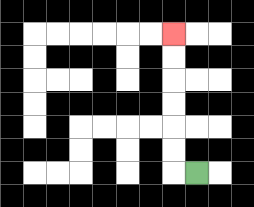{'start': '[8, 7]', 'end': '[7, 1]', 'path_directions': 'L,U,U,U,U,U,U', 'path_coordinates': '[[8, 7], [7, 7], [7, 6], [7, 5], [7, 4], [7, 3], [7, 2], [7, 1]]'}